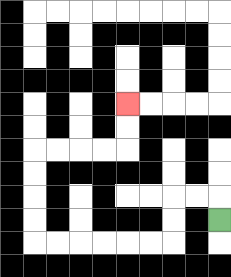{'start': '[9, 9]', 'end': '[5, 4]', 'path_directions': 'U,L,L,D,D,L,L,L,L,L,L,U,U,U,U,R,R,R,R,U,U', 'path_coordinates': '[[9, 9], [9, 8], [8, 8], [7, 8], [7, 9], [7, 10], [6, 10], [5, 10], [4, 10], [3, 10], [2, 10], [1, 10], [1, 9], [1, 8], [1, 7], [1, 6], [2, 6], [3, 6], [4, 6], [5, 6], [5, 5], [5, 4]]'}